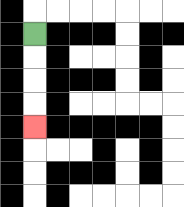{'start': '[1, 1]', 'end': '[1, 5]', 'path_directions': 'D,D,D,D', 'path_coordinates': '[[1, 1], [1, 2], [1, 3], [1, 4], [1, 5]]'}